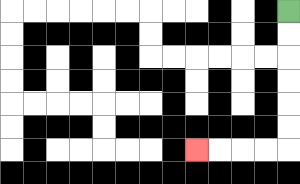{'start': '[12, 0]', 'end': '[8, 6]', 'path_directions': 'D,D,D,D,D,D,L,L,L,L', 'path_coordinates': '[[12, 0], [12, 1], [12, 2], [12, 3], [12, 4], [12, 5], [12, 6], [11, 6], [10, 6], [9, 6], [8, 6]]'}